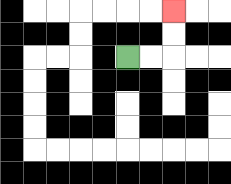{'start': '[5, 2]', 'end': '[7, 0]', 'path_directions': 'R,R,U,U', 'path_coordinates': '[[5, 2], [6, 2], [7, 2], [7, 1], [7, 0]]'}